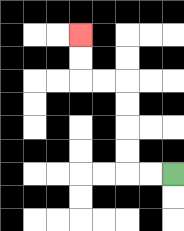{'start': '[7, 7]', 'end': '[3, 1]', 'path_directions': 'L,L,U,U,U,U,L,L,U,U', 'path_coordinates': '[[7, 7], [6, 7], [5, 7], [5, 6], [5, 5], [5, 4], [5, 3], [4, 3], [3, 3], [3, 2], [3, 1]]'}